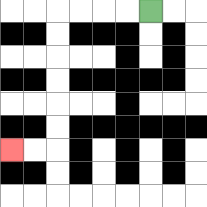{'start': '[6, 0]', 'end': '[0, 6]', 'path_directions': 'L,L,L,L,D,D,D,D,D,D,L,L', 'path_coordinates': '[[6, 0], [5, 0], [4, 0], [3, 0], [2, 0], [2, 1], [2, 2], [2, 3], [2, 4], [2, 5], [2, 6], [1, 6], [0, 6]]'}